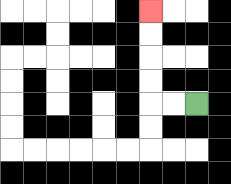{'start': '[8, 4]', 'end': '[6, 0]', 'path_directions': 'L,L,U,U,U,U', 'path_coordinates': '[[8, 4], [7, 4], [6, 4], [6, 3], [6, 2], [6, 1], [6, 0]]'}